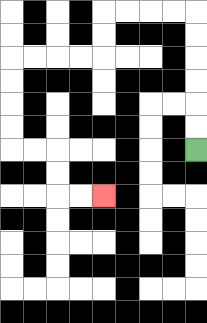{'start': '[8, 6]', 'end': '[4, 8]', 'path_directions': 'U,U,U,U,U,U,L,L,L,L,D,D,L,L,L,L,D,D,D,D,R,R,D,D,R,R', 'path_coordinates': '[[8, 6], [8, 5], [8, 4], [8, 3], [8, 2], [8, 1], [8, 0], [7, 0], [6, 0], [5, 0], [4, 0], [4, 1], [4, 2], [3, 2], [2, 2], [1, 2], [0, 2], [0, 3], [0, 4], [0, 5], [0, 6], [1, 6], [2, 6], [2, 7], [2, 8], [3, 8], [4, 8]]'}